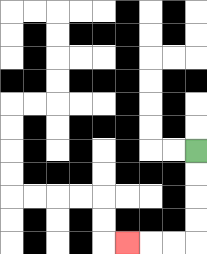{'start': '[8, 6]', 'end': '[5, 10]', 'path_directions': 'D,D,D,D,L,L,L', 'path_coordinates': '[[8, 6], [8, 7], [8, 8], [8, 9], [8, 10], [7, 10], [6, 10], [5, 10]]'}